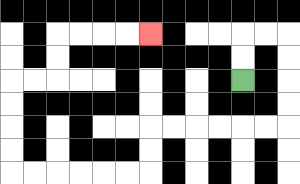{'start': '[10, 3]', 'end': '[6, 1]', 'path_directions': 'U,U,R,R,D,D,D,D,L,L,L,L,L,L,D,D,L,L,L,L,L,L,U,U,U,U,R,R,U,U,R,R,R,R', 'path_coordinates': '[[10, 3], [10, 2], [10, 1], [11, 1], [12, 1], [12, 2], [12, 3], [12, 4], [12, 5], [11, 5], [10, 5], [9, 5], [8, 5], [7, 5], [6, 5], [6, 6], [6, 7], [5, 7], [4, 7], [3, 7], [2, 7], [1, 7], [0, 7], [0, 6], [0, 5], [0, 4], [0, 3], [1, 3], [2, 3], [2, 2], [2, 1], [3, 1], [4, 1], [5, 1], [6, 1]]'}